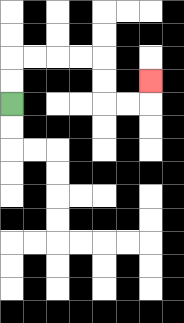{'start': '[0, 4]', 'end': '[6, 3]', 'path_directions': 'U,U,R,R,R,R,D,D,R,R,U', 'path_coordinates': '[[0, 4], [0, 3], [0, 2], [1, 2], [2, 2], [3, 2], [4, 2], [4, 3], [4, 4], [5, 4], [6, 4], [6, 3]]'}